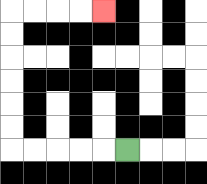{'start': '[5, 6]', 'end': '[4, 0]', 'path_directions': 'L,L,L,L,L,U,U,U,U,U,U,R,R,R,R', 'path_coordinates': '[[5, 6], [4, 6], [3, 6], [2, 6], [1, 6], [0, 6], [0, 5], [0, 4], [0, 3], [0, 2], [0, 1], [0, 0], [1, 0], [2, 0], [3, 0], [4, 0]]'}